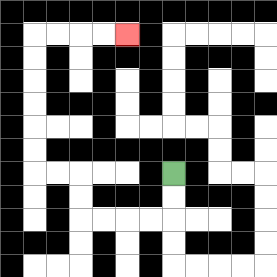{'start': '[7, 7]', 'end': '[5, 1]', 'path_directions': 'D,D,L,L,L,L,U,U,L,L,U,U,U,U,U,U,R,R,R,R', 'path_coordinates': '[[7, 7], [7, 8], [7, 9], [6, 9], [5, 9], [4, 9], [3, 9], [3, 8], [3, 7], [2, 7], [1, 7], [1, 6], [1, 5], [1, 4], [1, 3], [1, 2], [1, 1], [2, 1], [3, 1], [4, 1], [5, 1]]'}